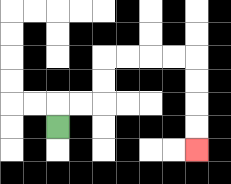{'start': '[2, 5]', 'end': '[8, 6]', 'path_directions': 'U,R,R,U,U,R,R,R,R,D,D,D,D', 'path_coordinates': '[[2, 5], [2, 4], [3, 4], [4, 4], [4, 3], [4, 2], [5, 2], [6, 2], [7, 2], [8, 2], [8, 3], [8, 4], [8, 5], [8, 6]]'}